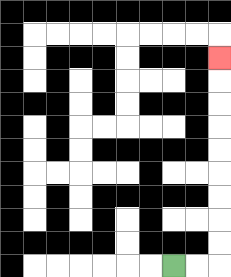{'start': '[7, 11]', 'end': '[9, 2]', 'path_directions': 'R,R,U,U,U,U,U,U,U,U,U', 'path_coordinates': '[[7, 11], [8, 11], [9, 11], [9, 10], [9, 9], [9, 8], [9, 7], [9, 6], [9, 5], [9, 4], [9, 3], [9, 2]]'}